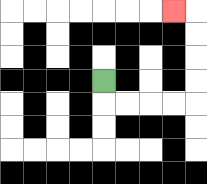{'start': '[4, 3]', 'end': '[7, 0]', 'path_directions': 'D,R,R,R,R,U,U,U,U,L', 'path_coordinates': '[[4, 3], [4, 4], [5, 4], [6, 4], [7, 4], [8, 4], [8, 3], [8, 2], [8, 1], [8, 0], [7, 0]]'}